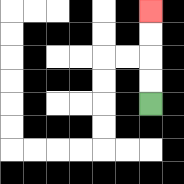{'start': '[6, 4]', 'end': '[6, 0]', 'path_directions': 'U,U,U,U', 'path_coordinates': '[[6, 4], [6, 3], [6, 2], [6, 1], [6, 0]]'}